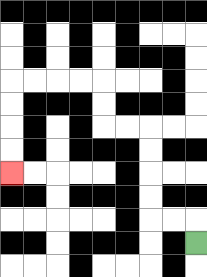{'start': '[8, 10]', 'end': '[0, 7]', 'path_directions': 'U,L,L,U,U,U,U,L,L,U,U,L,L,L,L,D,D,D,D', 'path_coordinates': '[[8, 10], [8, 9], [7, 9], [6, 9], [6, 8], [6, 7], [6, 6], [6, 5], [5, 5], [4, 5], [4, 4], [4, 3], [3, 3], [2, 3], [1, 3], [0, 3], [0, 4], [0, 5], [0, 6], [0, 7]]'}